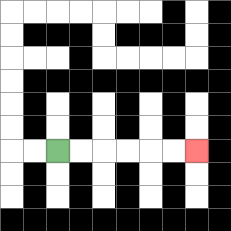{'start': '[2, 6]', 'end': '[8, 6]', 'path_directions': 'R,R,R,R,R,R', 'path_coordinates': '[[2, 6], [3, 6], [4, 6], [5, 6], [6, 6], [7, 6], [8, 6]]'}